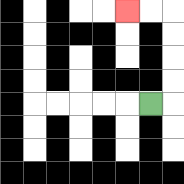{'start': '[6, 4]', 'end': '[5, 0]', 'path_directions': 'R,U,U,U,U,L,L', 'path_coordinates': '[[6, 4], [7, 4], [7, 3], [7, 2], [7, 1], [7, 0], [6, 0], [5, 0]]'}